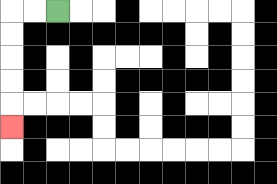{'start': '[2, 0]', 'end': '[0, 5]', 'path_directions': 'L,L,D,D,D,D,D', 'path_coordinates': '[[2, 0], [1, 0], [0, 0], [0, 1], [0, 2], [0, 3], [0, 4], [0, 5]]'}